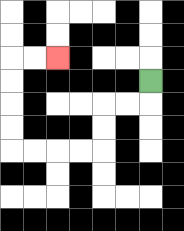{'start': '[6, 3]', 'end': '[2, 2]', 'path_directions': 'D,L,L,D,D,L,L,L,L,U,U,U,U,R,R', 'path_coordinates': '[[6, 3], [6, 4], [5, 4], [4, 4], [4, 5], [4, 6], [3, 6], [2, 6], [1, 6], [0, 6], [0, 5], [0, 4], [0, 3], [0, 2], [1, 2], [2, 2]]'}